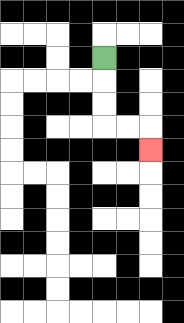{'start': '[4, 2]', 'end': '[6, 6]', 'path_directions': 'D,D,D,R,R,D', 'path_coordinates': '[[4, 2], [4, 3], [4, 4], [4, 5], [5, 5], [6, 5], [6, 6]]'}